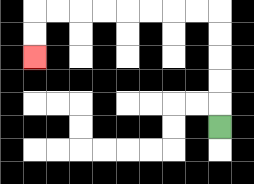{'start': '[9, 5]', 'end': '[1, 2]', 'path_directions': 'U,U,U,U,U,L,L,L,L,L,L,L,L,D,D', 'path_coordinates': '[[9, 5], [9, 4], [9, 3], [9, 2], [9, 1], [9, 0], [8, 0], [7, 0], [6, 0], [5, 0], [4, 0], [3, 0], [2, 0], [1, 0], [1, 1], [1, 2]]'}